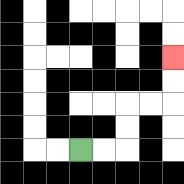{'start': '[3, 6]', 'end': '[7, 2]', 'path_directions': 'R,R,U,U,R,R,U,U', 'path_coordinates': '[[3, 6], [4, 6], [5, 6], [5, 5], [5, 4], [6, 4], [7, 4], [7, 3], [7, 2]]'}